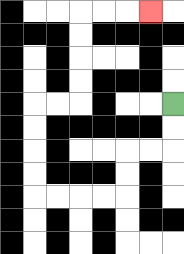{'start': '[7, 4]', 'end': '[6, 0]', 'path_directions': 'D,D,L,L,D,D,L,L,L,L,U,U,U,U,R,R,U,U,U,U,R,R,R', 'path_coordinates': '[[7, 4], [7, 5], [7, 6], [6, 6], [5, 6], [5, 7], [5, 8], [4, 8], [3, 8], [2, 8], [1, 8], [1, 7], [1, 6], [1, 5], [1, 4], [2, 4], [3, 4], [3, 3], [3, 2], [3, 1], [3, 0], [4, 0], [5, 0], [6, 0]]'}